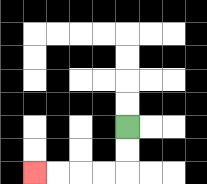{'start': '[5, 5]', 'end': '[1, 7]', 'path_directions': 'D,D,L,L,L,L', 'path_coordinates': '[[5, 5], [5, 6], [5, 7], [4, 7], [3, 7], [2, 7], [1, 7]]'}